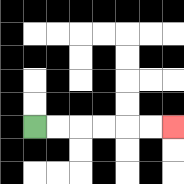{'start': '[1, 5]', 'end': '[7, 5]', 'path_directions': 'R,R,R,R,R,R', 'path_coordinates': '[[1, 5], [2, 5], [3, 5], [4, 5], [5, 5], [6, 5], [7, 5]]'}